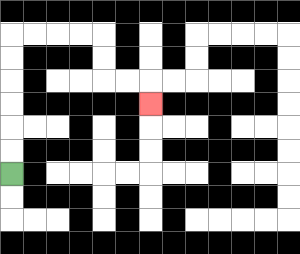{'start': '[0, 7]', 'end': '[6, 4]', 'path_directions': 'U,U,U,U,U,U,R,R,R,R,D,D,R,R,D', 'path_coordinates': '[[0, 7], [0, 6], [0, 5], [0, 4], [0, 3], [0, 2], [0, 1], [1, 1], [2, 1], [3, 1], [4, 1], [4, 2], [4, 3], [5, 3], [6, 3], [6, 4]]'}